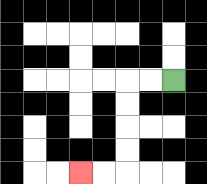{'start': '[7, 3]', 'end': '[3, 7]', 'path_directions': 'L,L,D,D,D,D,L,L', 'path_coordinates': '[[7, 3], [6, 3], [5, 3], [5, 4], [5, 5], [5, 6], [5, 7], [4, 7], [3, 7]]'}